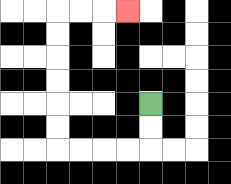{'start': '[6, 4]', 'end': '[5, 0]', 'path_directions': 'D,D,L,L,L,L,U,U,U,U,U,U,R,R,R', 'path_coordinates': '[[6, 4], [6, 5], [6, 6], [5, 6], [4, 6], [3, 6], [2, 6], [2, 5], [2, 4], [2, 3], [2, 2], [2, 1], [2, 0], [3, 0], [4, 0], [5, 0]]'}